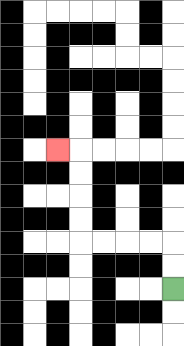{'start': '[7, 12]', 'end': '[2, 6]', 'path_directions': 'U,U,L,L,L,L,U,U,U,U,L', 'path_coordinates': '[[7, 12], [7, 11], [7, 10], [6, 10], [5, 10], [4, 10], [3, 10], [3, 9], [3, 8], [3, 7], [3, 6], [2, 6]]'}